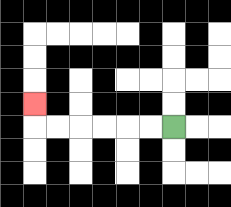{'start': '[7, 5]', 'end': '[1, 4]', 'path_directions': 'L,L,L,L,L,L,U', 'path_coordinates': '[[7, 5], [6, 5], [5, 5], [4, 5], [3, 5], [2, 5], [1, 5], [1, 4]]'}